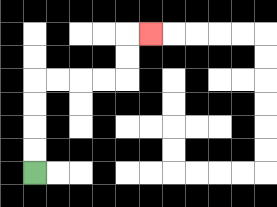{'start': '[1, 7]', 'end': '[6, 1]', 'path_directions': 'U,U,U,U,R,R,R,R,U,U,R', 'path_coordinates': '[[1, 7], [1, 6], [1, 5], [1, 4], [1, 3], [2, 3], [3, 3], [4, 3], [5, 3], [5, 2], [5, 1], [6, 1]]'}